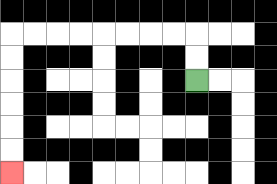{'start': '[8, 3]', 'end': '[0, 7]', 'path_directions': 'U,U,L,L,L,L,L,L,L,L,D,D,D,D,D,D', 'path_coordinates': '[[8, 3], [8, 2], [8, 1], [7, 1], [6, 1], [5, 1], [4, 1], [3, 1], [2, 1], [1, 1], [0, 1], [0, 2], [0, 3], [0, 4], [0, 5], [0, 6], [0, 7]]'}